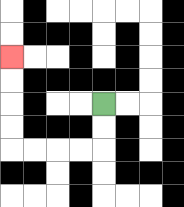{'start': '[4, 4]', 'end': '[0, 2]', 'path_directions': 'D,D,L,L,L,L,U,U,U,U', 'path_coordinates': '[[4, 4], [4, 5], [4, 6], [3, 6], [2, 6], [1, 6], [0, 6], [0, 5], [0, 4], [0, 3], [0, 2]]'}